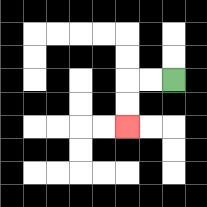{'start': '[7, 3]', 'end': '[5, 5]', 'path_directions': 'L,L,D,D', 'path_coordinates': '[[7, 3], [6, 3], [5, 3], [5, 4], [5, 5]]'}